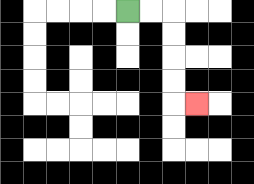{'start': '[5, 0]', 'end': '[8, 4]', 'path_directions': 'R,R,D,D,D,D,R', 'path_coordinates': '[[5, 0], [6, 0], [7, 0], [7, 1], [7, 2], [7, 3], [7, 4], [8, 4]]'}